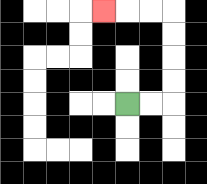{'start': '[5, 4]', 'end': '[4, 0]', 'path_directions': 'R,R,U,U,U,U,L,L,L', 'path_coordinates': '[[5, 4], [6, 4], [7, 4], [7, 3], [7, 2], [7, 1], [7, 0], [6, 0], [5, 0], [4, 0]]'}